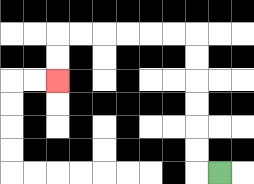{'start': '[9, 7]', 'end': '[2, 3]', 'path_directions': 'L,U,U,U,U,U,U,L,L,L,L,L,L,D,D', 'path_coordinates': '[[9, 7], [8, 7], [8, 6], [8, 5], [8, 4], [8, 3], [8, 2], [8, 1], [7, 1], [6, 1], [5, 1], [4, 1], [3, 1], [2, 1], [2, 2], [2, 3]]'}